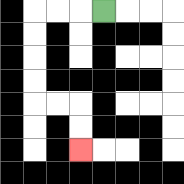{'start': '[4, 0]', 'end': '[3, 6]', 'path_directions': 'L,L,L,D,D,D,D,R,R,D,D', 'path_coordinates': '[[4, 0], [3, 0], [2, 0], [1, 0], [1, 1], [1, 2], [1, 3], [1, 4], [2, 4], [3, 4], [3, 5], [3, 6]]'}